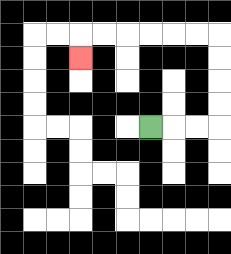{'start': '[6, 5]', 'end': '[3, 2]', 'path_directions': 'R,R,R,U,U,U,U,L,L,L,L,L,L,D', 'path_coordinates': '[[6, 5], [7, 5], [8, 5], [9, 5], [9, 4], [9, 3], [9, 2], [9, 1], [8, 1], [7, 1], [6, 1], [5, 1], [4, 1], [3, 1], [3, 2]]'}